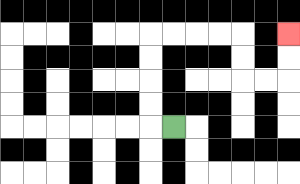{'start': '[7, 5]', 'end': '[12, 1]', 'path_directions': 'L,U,U,U,U,R,R,R,R,D,D,R,R,U,U', 'path_coordinates': '[[7, 5], [6, 5], [6, 4], [6, 3], [6, 2], [6, 1], [7, 1], [8, 1], [9, 1], [10, 1], [10, 2], [10, 3], [11, 3], [12, 3], [12, 2], [12, 1]]'}